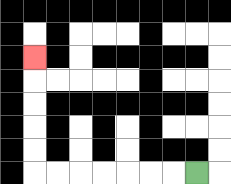{'start': '[8, 7]', 'end': '[1, 2]', 'path_directions': 'L,L,L,L,L,L,L,U,U,U,U,U', 'path_coordinates': '[[8, 7], [7, 7], [6, 7], [5, 7], [4, 7], [3, 7], [2, 7], [1, 7], [1, 6], [1, 5], [1, 4], [1, 3], [1, 2]]'}